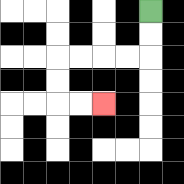{'start': '[6, 0]', 'end': '[4, 4]', 'path_directions': 'D,D,L,L,L,L,D,D,R,R', 'path_coordinates': '[[6, 0], [6, 1], [6, 2], [5, 2], [4, 2], [3, 2], [2, 2], [2, 3], [2, 4], [3, 4], [4, 4]]'}